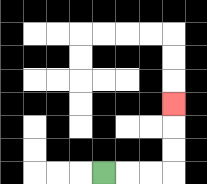{'start': '[4, 7]', 'end': '[7, 4]', 'path_directions': 'R,R,R,U,U,U', 'path_coordinates': '[[4, 7], [5, 7], [6, 7], [7, 7], [7, 6], [7, 5], [7, 4]]'}